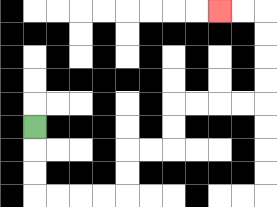{'start': '[1, 5]', 'end': '[9, 0]', 'path_directions': 'D,D,D,R,R,R,R,U,U,R,R,U,U,R,R,R,R,U,U,U,U,L,L', 'path_coordinates': '[[1, 5], [1, 6], [1, 7], [1, 8], [2, 8], [3, 8], [4, 8], [5, 8], [5, 7], [5, 6], [6, 6], [7, 6], [7, 5], [7, 4], [8, 4], [9, 4], [10, 4], [11, 4], [11, 3], [11, 2], [11, 1], [11, 0], [10, 0], [9, 0]]'}